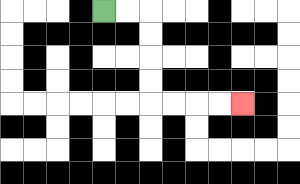{'start': '[4, 0]', 'end': '[10, 4]', 'path_directions': 'R,R,D,D,D,D,R,R,R,R', 'path_coordinates': '[[4, 0], [5, 0], [6, 0], [6, 1], [6, 2], [6, 3], [6, 4], [7, 4], [8, 4], [9, 4], [10, 4]]'}